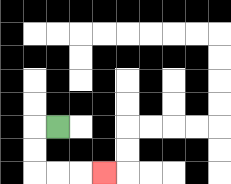{'start': '[2, 5]', 'end': '[4, 7]', 'path_directions': 'L,D,D,R,R,R', 'path_coordinates': '[[2, 5], [1, 5], [1, 6], [1, 7], [2, 7], [3, 7], [4, 7]]'}